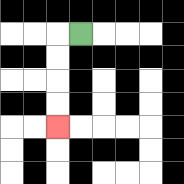{'start': '[3, 1]', 'end': '[2, 5]', 'path_directions': 'L,D,D,D,D', 'path_coordinates': '[[3, 1], [2, 1], [2, 2], [2, 3], [2, 4], [2, 5]]'}